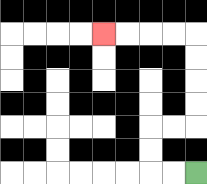{'start': '[8, 7]', 'end': '[4, 1]', 'path_directions': 'L,L,U,U,R,R,U,U,U,U,L,L,L,L', 'path_coordinates': '[[8, 7], [7, 7], [6, 7], [6, 6], [6, 5], [7, 5], [8, 5], [8, 4], [8, 3], [8, 2], [8, 1], [7, 1], [6, 1], [5, 1], [4, 1]]'}